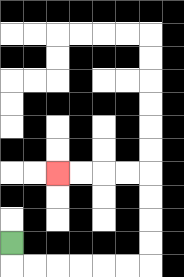{'start': '[0, 10]', 'end': '[2, 7]', 'path_directions': 'D,R,R,R,R,R,R,U,U,U,U,L,L,L,L', 'path_coordinates': '[[0, 10], [0, 11], [1, 11], [2, 11], [3, 11], [4, 11], [5, 11], [6, 11], [6, 10], [6, 9], [6, 8], [6, 7], [5, 7], [4, 7], [3, 7], [2, 7]]'}